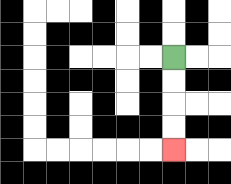{'start': '[7, 2]', 'end': '[7, 6]', 'path_directions': 'D,D,D,D', 'path_coordinates': '[[7, 2], [7, 3], [7, 4], [7, 5], [7, 6]]'}